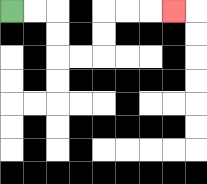{'start': '[0, 0]', 'end': '[7, 0]', 'path_directions': 'R,R,D,D,R,R,U,U,R,R,R', 'path_coordinates': '[[0, 0], [1, 0], [2, 0], [2, 1], [2, 2], [3, 2], [4, 2], [4, 1], [4, 0], [5, 0], [6, 0], [7, 0]]'}